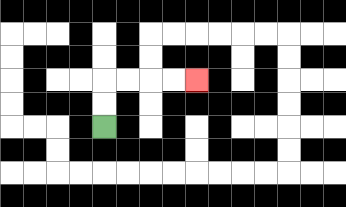{'start': '[4, 5]', 'end': '[8, 3]', 'path_directions': 'U,U,R,R,R,R', 'path_coordinates': '[[4, 5], [4, 4], [4, 3], [5, 3], [6, 3], [7, 3], [8, 3]]'}